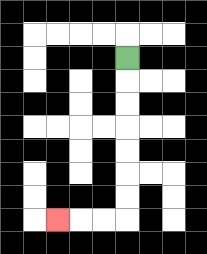{'start': '[5, 2]', 'end': '[2, 9]', 'path_directions': 'D,D,D,D,D,D,D,L,L,L', 'path_coordinates': '[[5, 2], [5, 3], [5, 4], [5, 5], [5, 6], [5, 7], [5, 8], [5, 9], [4, 9], [3, 9], [2, 9]]'}